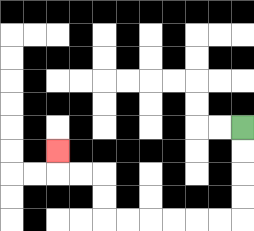{'start': '[10, 5]', 'end': '[2, 6]', 'path_directions': 'D,D,D,D,L,L,L,L,L,L,U,U,L,L,U', 'path_coordinates': '[[10, 5], [10, 6], [10, 7], [10, 8], [10, 9], [9, 9], [8, 9], [7, 9], [6, 9], [5, 9], [4, 9], [4, 8], [4, 7], [3, 7], [2, 7], [2, 6]]'}